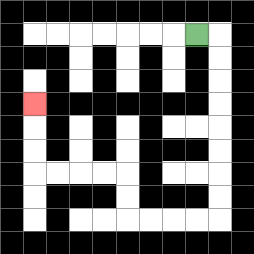{'start': '[8, 1]', 'end': '[1, 4]', 'path_directions': 'R,D,D,D,D,D,D,D,D,L,L,L,L,U,U,L,L,L,L,U,U,U', 'path_coordinates': '[[8, 1], [9, 1], [9, 2], [9, 3], [9, 4], [9, 5], [9, 6], [9, 7], [9, 8], [9, 9], [8, 9], [7, 9], [6, 9], [5, 9], [5, 8], [5, 7], [4, 7], [3, 7], [2, 7], [1, 7], [1, 6], [1, 5], [1, 4]]'}